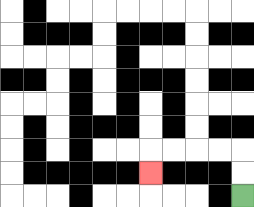{'start': '[10, 8]', 'end': '[6, 7]', 'path_directions': 'U,U,L,L,L,L,D', 'path_coordinates': '[[10, 8], [10, 7], [10, 6], [9, 6], [8, 6], [7, 6], [6, 6], [6, 7]]'}